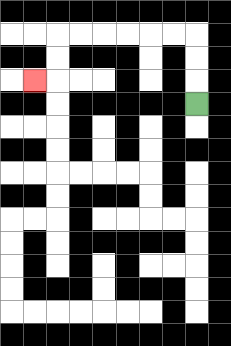{'start': '[8, 4]', 'end': '[1, 3]', 'path_directions': 'U,U,U,L,L,L,L,L,L,D,D,L', 'path_coordinates': '[[8, 4], [8, 3], [8, 2], [8, 1], [7, 1], [6, 1], [5, 1], [4, 1], [3, 1], [2, 1], [2, 2], [2, 3], [1, 3]]'}